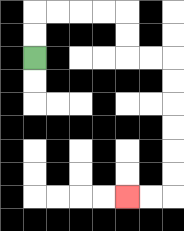{'start': '[1, 2]', 'end': '[5, 8]', 'path_directions': 'U,U,R,R,R,R,D,D,R,R,D,D,D,D,D,D,L,L', 'path_coordinates': '[[1, 2], [1, 1], [1, 0], [2, 0], [3, 0], [4, 0], [5, 0], [5, 1], [5, 2], [6, 2], [7, 2], [7, 3], [7, 4], [7, 5], [7, 6], [7, 7], [7, 8], [6, 8], [5, 8]]'}